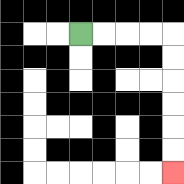{'start': '[3, 1]', 'end': '[7, 7]', 'path_directions': 'R,R,R,R,D,D,D,D,D,D', 'path_coordinates': '[[3, 1], [4, 1], [5, 1], [6, 1], [7, 1], [7, 2], [7, 3], [7, 4], [7, 5], [7, 6], [7, 7]]'}